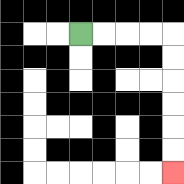{'start': '[3, 1]', 'end': '[7, 7]', 'path_directions': 'R,R,R,R,D,D,D,D,D,D', 'path_coordinates': '[[3, 1], [4, 1], [5, 1], [6, 1], [7, 1], [7, 2], [7, 3], [7, 4], [7, 5], [7, 6], [7, 7]]'}